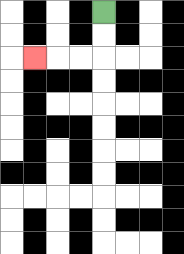{'start': '[4, 0]', 'end': '[1, 2]', 'path_directions': 'D,D,L,L,L', 'path_coordinates': '[[4, 0], [4, 1], [4, 2], [3, 2], [2, 2], [1, 2]]'}